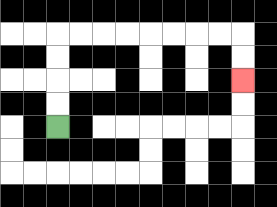{'start': '[2, 5]', 'end': '[10, 3]', 'path_directions': 'U,U,U,U,R,R,R,R,R,R,R,R,D,D', 'path_coordinates': '[[2, 5], [2, 4], [2, 3], [2, 2], [2, 1], [3, 1], [4, 1], [5, 1], [6, 1], [7, 1], [8, 1], [9, 1], [10, 1], [10, 2], [10, 3]]'}